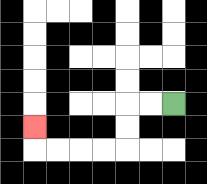{'start': '[7, 4]', 'end': '[1, 5]', 'path_directions': 'L,L,D,D,L,L,L,L,U', 'path_coordinates': '[[7, 4], [6, 4], [5, 4], [5, 5], [5, 6], [4, 6], [3, 6], [2, 6], [1, 6], [1, 5]]'}